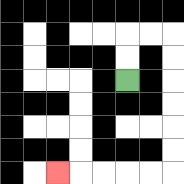{'start': '[5, 3]', 'end': '[2, 7]', 'path_directions': 'U,U,R,R,D,D,D,D,D,D,L,L,L,L,L', 'path_coordinates': '[[5, 3], [5, 2], [5, 1], [6, 1], [7, 1], [7, 2], [7, 3], [7, 4], [7, 5], [7, 6], [7, 7], [6, 7], [5, 7], [4, 7], [3, 7], [2, 7]]'}